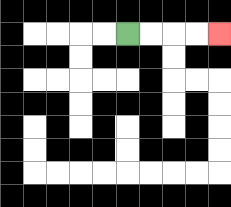{'start': '[5, 1]', 'end': '[9, 1]', 'path_directions': 'R,R,R,R', 'path_coordinates': '[[5, 1], [6, 1], [7, 1], [8, 1], [9, 1]]'}